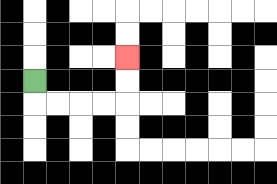{'start': '[1, 3]', 'end': '[5, 2]', 'path_directions': 'D,R,R,R,R,U,U', 'path_coordinates': '[[1, 3], [1, 4], [2, 4], [3, 4], [4, 4], [5, 4], [5, 3], [5, 2]]'}